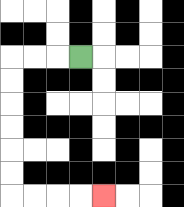{'start': '[3, 2]', 'end': '[4, 8]', 'path_directions': 'L,L,L,D,D,D,D,D,D,R,R,R,R', 'path_coordinates': '[[3, 2], [2, 2], [1, 2], [0, 2], [0, 3], [0, 4], [0, 5], [0, 6], [0, 7], [0, 8], [1, 8], [2, 8], [3, 8], [4, 8]]'}